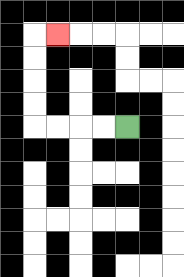{'start': '[5, 5]', 'end': '[2, 1]', 'path_directions': 'L,L,L,L,U,U,U,U,R', 'path_coordinates': '[[5, 5], [4, 5], [3, 5], [2, 5], [1, 5], [1, 4], [1, 3], [1, 2], [1, 1], [2, 1]]'}